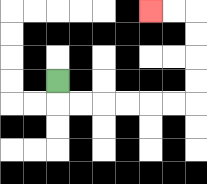{'start': '[2, 3]', 'end': '[6, 0]', 'path_directions': 'D,R,R,R,R,R,R,U,U,U,U,L,L', 'path_coordinates': '[[2, 3], [2, 4], [3, 4], [4, 4], [5, 4], [6, 4], [7, 4], [8, 4], [8, 3], [8, 2], [8, 1], [8, 0], [7, 0], [6, 0]]'}